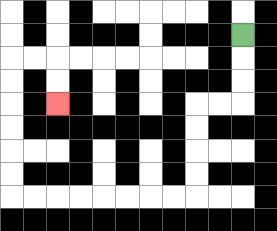{'start': '[10, 1]', 'end': '[2, 4]', 'path_directions': 'D,D,D,L,L,D,D,D,D,L,L,L,L,L,L,L,L,U,U,U,U,U,U,R,R,D,D', 'path_coordinates': '[[10, 1], [10, 2], [10, 3], [10, 4], [9, 4], [8, 4], [8, 5], [8, 6], [8, 7], [8, 8], [7, 8], [6, 8], [5, 8], [4, 8], [3, 8], [2, 8], [1, 8], [0, 8], [0, 7], [0, 6], [0, 5], [0, 4], [0, 3], [0, 2], [1, 2], [2, 2], [2, 3], [2, 4]]'}